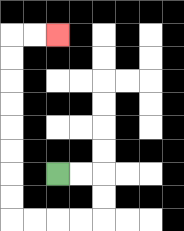{'start': '[2, 7]', 'end': '[2, 1]', 'path_directions': 'R,R,D,D,L,L,L,L,U,U,U,U,U,U,U,U,R,R', 'path_coordinates': '[[2, 7], [3, 7], [4, 7], [4, 8], [4, 9], [3, 9], [2, 9], [1, 9], [0, 9], [0, 8], [0, 7], [0, 6], [0, 5], [0, 4], [0, 3], [0, 2], [0, 1], [1, 1], [2, 1]]'}